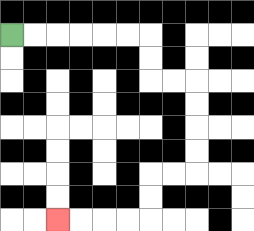{'start': '[0, 1]', 'end': '[2, 9]', 'path_directions': 'R,R,R,R,R,R,D,D,R,R,D,D,D,D,L,L,D,D,L,L,L,L', 'path_coordinates': '[[0, 1], [1, 1], [2, 1], [3, 1], [4, 1], [5, 1], [6, 1], [6, 2], [6, 3], [7, 3], [8, 3], [8, 4], [8, 5], [8, 6], [8, 7], [7, 7], [6, 7], [6, 8], [6, 9], [5, 9], [4, 9], [3, 9], [2, 9]]'}